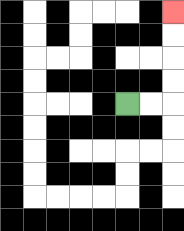{'start': '[5, 4]', 'end': '[7, 0]', 'path_directions': 'R,R,U,U,U,U', 'path_coordinates': '[[5, 4], [6, 4], [7, 4], [7, 3], [7, 2], [7, 1], [7, 0]]'}